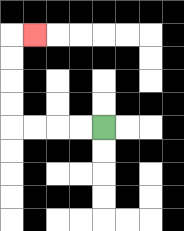{'start': '[4, 5]', 'end': '[1, 1]', 'path_directions': 'L,L,L,L,U,U,U,U,R', 'path_coordinates': '[[4, 5], [3, 5], [2, 5], [1, 5], [0, 5], [0, 4], [0, 3], [0, 2], [0, 1], [1, 1]]'}